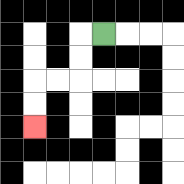{'start': '[4, 1]', 'end': '[1, 5]', 'path_directions': 'L,D,D,L,L,D,D', 'path_coordinates': '[[4, 1], [3, 1], [3, 2], [3, 3], [2, 3], [1, 3], [1, 4], [1, 5]]'}